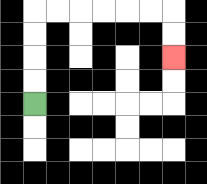{'start': '[1, 4]', 'end': '[7, 2]', 'path_directions': 'U,U,U,U,R,R,R,R,R,R,D,D', 'path_coordinates': '[[1, 4], [1, 3], [1, 2], [1, 1], [1, 0], [2, 0], [3, 0], [4, 0], [5, 0], [6, 0], [7, 0], [7, 1], [7, 2]]'}